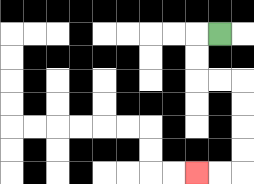{'start': '[9, 1]', 'end': '[8, 7]', 'path_directions': 'L,D,D,R,R,D,D,D,D,L,L', 'path_coordinates': '[[9, 1], [8, 1], [8, 2], [8, 3], [9, 3], [10, 3], [10, 4], [10, 5], [10, 6], [10, 7], [9, 7], [8, 7]]'}